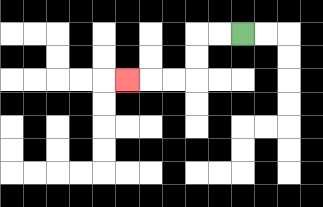{'start': '[10, 1]', 'end': '[5, 3]', 'path_directions': 'L,L,D,D,L,L,L', 'path_coordinates': '[[10, 1], [9, 1], [8, 1], [8, 2], [8, 3], [7, 3], [6, 3], [5, 3]]'}